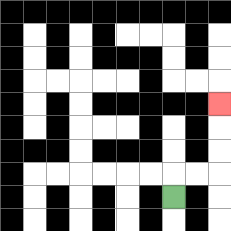{'start': '[7, 8]', 'end': '[9, 4]', 'path_directions': 'U,R,R,U,U,U', 'path_coordinates': '[[7, 8], [7, 7], [8, 7], [9, 7], [9, 6], [9, 5], [9, 4]]'}